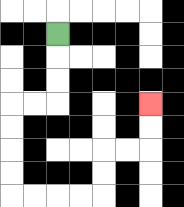{'start': '[2, 1]', 'end': '[6, 4]', 'path_directions': 'D,D,D,L,L,D,D,D,D,R,R,R,R,U,U,R,R,U,U', 'path_coordinates': '[[2, 1], [2, 2], [2, 3], [2, 4], [1, 4], [0, 4], [0, 5], [0, 6], [0, 7], [0, 8], [1, 8], [2, 8], [3, 8], [4, 8], [4, 7], [4, 6], [5, 6], [6, 6], [6, 5], [6, 4]]'}